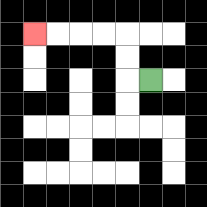{'start': '[6, 3]', 'end': '[1, 1]', 'path_directions': 'L,U,U,L,L,L,L', 'path_coordinates': '[[6, 3], [5, 3], [5, 2], [5, 1], [4, 1], [3, 1], [2, 1], [1, 1]]'}